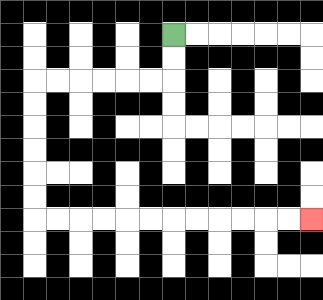{'start': '[7, 1]', 'end': '[13, 9]', 'path_directions': 'D,D,L,L,L,L,L,L,D,D,D,D,D,D,R,R,R,R,R,R,R,R,R,R,R,R', 'path_coordinates': '[[7, 1], [7, 2], [7, 3], [6, 3], [5, 3], [4, 3], [3, 3], [2, 3], [1, 3], [1, 4], [1, 5], [1, 6], [1, 7], [1, 8], [1, 9], [2, 9], [3, 9], [4, 9], [5, 9], [6, 9], [7, 9], [8, 9], [9, 9], [10, 9], [11, 9], [12, 9], [13, 9]]'}